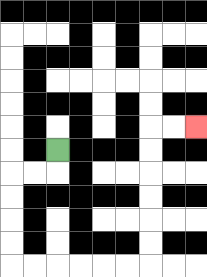{'start': '[2, 6]', 'end': '[8, 5]', 'path_directions': 'D,L,L,D,D,D,D,R,R,R,R,R,R,U,U,U,U,U,U,R,R', 'path_coordinates': '[[2, 6], [2, 7], [1, 7], [0, 7], [0, 8], [0, 9], [0, 10], [0, 11], [1, 11], [2, 11], [3, 11], [4, 11], [5, 11], [6, 11], [6, 10], [6, 9], [6, 8], [6, 7], [6, 6], [6, 5], [7, 5], [8, 5]]'}